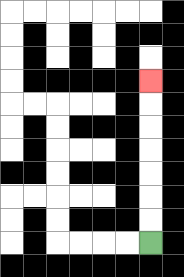{'start': '[6, 10]', 'end': '[6, 3]', 'path_directions': 'U,U,U,U,U,U,U', 'path_coordinates': '[[6, 10], [6, 9], [6, 8], [6, 7], [6, 6], [6, 5], [6, 4], [6, 3]]'}